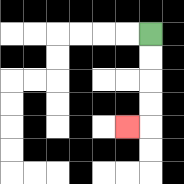{'start': '[6, 1]', 'end': '[5, 5]', 'path_directions': 'D,D,D,D,L', 'path_coordinates': '[[6, 1], [6, 2], [6, 3], [6, 4], [6, 5], [5, 5]]'}